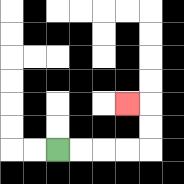{'start': '[2, 6]', 'end': '[5, 4]', 'path_directions': 'R,R,R,R,U,U,L', 'path_coordinates': '[[2, 6], [3, 6], [4, 6], [5, 6], [6, 6], [6, 5], [6, 4], [5, 4]]'}